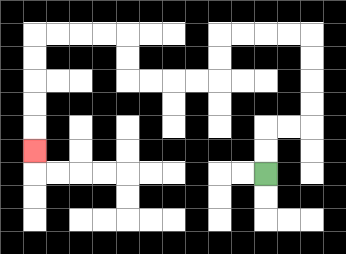{'start': '[11, 7]', 'end': '[1, 6]', 'path_directions': 'U,U,R,R,U,U,U,U,L,L,L,L,D,D,L,L,L,L,U,U,L,L,L,L,D,D,D,D,D', 'path_coordinates': '[[11, 7], [11, 6], [11, 5], [12, 5], [13, 5], [13, 4], [13, 3], [13, 2], [13, 1], [12, 1], [11, 1], [10, 1], [9, 1], [9, 2], [9, 3], [8, 3], [7, 3], [6, 3], [5, 3], [5, 2], [5, 1], [4, 1], [3, 1], [2, 1], [1, 1], [1, 2], [1, 3], [1, 4], [1, 5], [1, 6]]'}